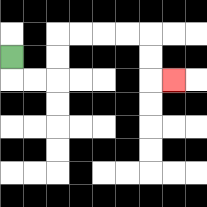{'start': '[0, 2]', 'end': '[7, 3]', 'path_directions': 'D,R,R,U,U,R,R,R,R,D,D,R', 'path_coordinates': '[[0, 2], [0, 3], [1, 3], [2, 3], [2, 2], [2, 1], [3, 1], [4, 1], [5, 1], [6, 1], [6, 2], [6, 3], [7, 3]]'}